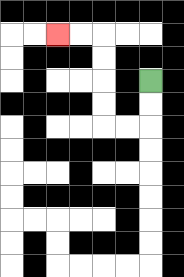{'start': '[6, 3]', 'end': '[2, 1]', 'path_directions': 'D,D,L,L,U,U,U,U,L,L', 'path_coordinates': '[[6, 3], [6, 4], [6, 5], [5, 5], [4, 5], [4, 4], [4, 3], [4, 2], [4, 1], [3, 1], [2, 1]]'}